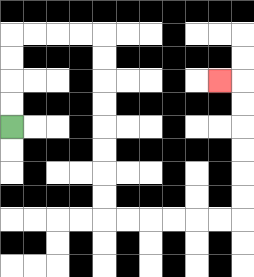{'start': '[0, 5]', 'end': '[9, 3]', 'path_directions': 'U,U,U,U,R,R,R,R,D,D,D,D,D,D,D,D,R,R,R,R,R,R,U,U,U,U,U,U,L', 'path_coordinates': '[[0, 5], [0, 4], [0, 3], [0, 2], [0, 1], [1, 1], [2, 1], [3, 1], [4, 1], [4, 2], [4, 3], [4, 4], [4, 5], [4, 6], [4, 7], [4, 8], [4, 9], [5, 9], [6, 9], [7, 9], [8, 9], [9, 9], [10, 9], [10, 8], [10, 7], [10, 6], [10, 5], [10, 4], [10, 3], [9, 3]]'}